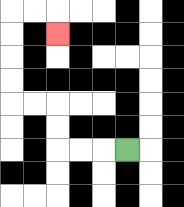{'start': '[5, 6]', 'end': '[2, 1]', 'path_directions': 'L,L,L,U,U,L,L,U,U,U,U,R,R,D', 'path_coordinates': '[[5, 6], [4, 6], [3, 6], [2, 6], [2, 5], [2, 4], [1, 4], [0, 4], [0, 3], [0, 2], [0, 1], [0, 0], [1, 0], [2, 0], [2, 1]]'}